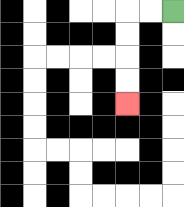{'start': '[7, 0]', 'end': '[5, 4]', 'path_directions': 'L,L,D,D,D,D', 'path_coordinates': '[[7, 0], [6, 0], [5, 0], [5, 1], [5, 2], [5, 3], [5, 4]]'}